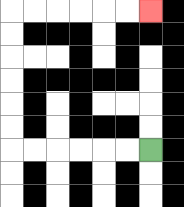{'start': '[6, 6]', 'end': '[6, 0]', 'path_directions': 'L,L,L,L,L,L,U,U,U,U,U,U,R,R,R,R,R,R', 'path_coordinates': '[[6, 6], [5, 6], [4, 6], [3, 6], [2, 6], [1, 6], [0, 6], [0, 5], [0, 4], [0, 3], [0, 2], [0, 1], [0, 0], [1, 0], [2, 0], [3, 0], [4, 0], [5, 0], [6, 0]]'}